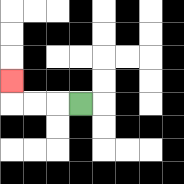{'start': '[3, 4]', 'end': '[0, 3]', 'path_directions': 'L,L,L,U', 'path_coordinates': '[[3, 4], [2, 4], [1, 4], [0, 4], [0, 3]]'}